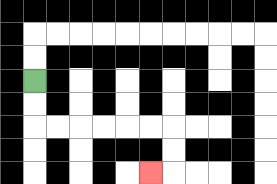{'start': '[1, 3]', 'end': '[6, 7]', 'path_directions': 'D,D,R,R,R,R,R,R,D,D,L', 'path_coordinates': '[[1, 3], [1, 4], [1, 5], [2, 5], [3, 5], [4, 5], [5, 5], [6, 5], [7, 5], [7, 6], [7, 7], [6, 7]]'}